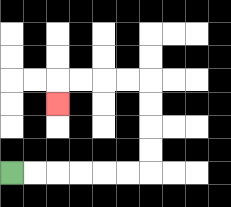{'start': '[0, 7]', 'end': '[2, 4]', 'path_directions': 'R,R,R,R,R,R,U,U,U,U,L,L,L,L,D', 'path_coordinates': '[[0, 7], [1, 7], [2, 7], [3, 7], [4, 7], [5, 7], [6, 7], [6, 6], [6, 5], [6, 4], [6, 3], [5, 3], [4, 3], [3, 3], [2, 3], [2, 4]]'}